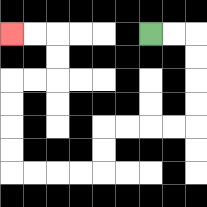{'start': '[6, 1]', 'end': '[0, 1]', 'path_directions': 'R,R,D,D,D,D,L,L,L,L,D,D,L,L,L,L,U,U,U,U,R,R,U,U,L,L', 'path_coordinates': '[[6, 1], [7, 1], [8, 1], [8, 2], [8, 3], [8, 4], [8, 5], [7, 5], [6, 5], [5, 5], [4, 5], [4, 6], [4, 7], [3, 7], [2, 7], [1, 7], [0, 7], [0, 6], [0, 5], [0, 4], [0, 3], [1, 3], [2, 3], [2, 2], [2, 1], [1, 1], [0, 1]]'}